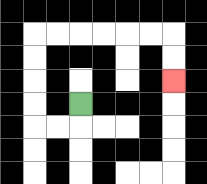{'start': '[3, 4]', 'end': '[7, 3]', 'path_directions': 'D,L,L,U,U,U,U,R,R,R,R,R,R,D,D', 'path_coordinates': '[[3, 4], [3, 5], [2, 5], [1, 5], [1, 4], [1, 3], [1, 2], [1, 1], [2, 1], [3, 1], [4, 1], [5, 1], [6, 1], [7, 1], [7, 2], [7, 3]]'}